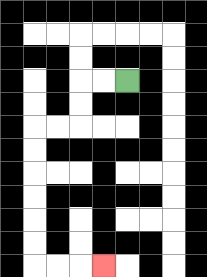{'start': '[5, 3]', 'end': '[4, 11]', 'path_directions': 'L,L,D,D,L,L,D,D,D,D,D,D,R,R,R', 'path_coordinates': '[[5, 3], [4, 3], [3, 3], [3, 4], [3, 5], [2, 5], [1, 5], [1, 6], [1, 7], [1, 8], [1, 9], [1, 10], [1, 11], [2, 11], [3, 11], [4, 11]]'}